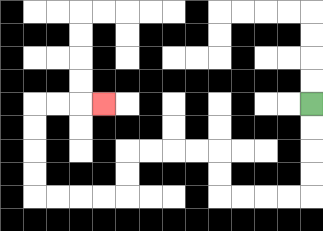{'start': '[13, 4]', 'end': '[4, 4]', 'path_directions': 'D,D,D,D,L,L,L,L,U,U,L,L,L,L,D,D,L,L,L,L,U,U,U,U,R,R,R', 'path_coordinates': '[[13, 4], [13, 5], [13, 6], [13, 7], [13, 8], [12, 8], [11, 8], [10, 8], [9, 8], [9, 7], [9, 6], [8, 6], [7, 6], [6, 6], [5, 6], [5, 7], [5, 8], [4, 8], [3, 8], [2, 8], [1, 8], [1, 7], [1, 6], [1, 5], [1, 4], [2, 4], [3, 4], [4, 4]]'}